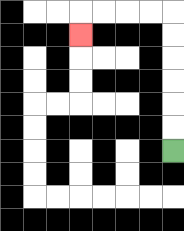{'start': '[7, 6]', 'end': '[3, 1]', 'path_directions': 'U,U,U,U,U,U,L,L,L,L,D', 'path_coordinates': '[[7, 6], [7, 5], [7, 4], [7, 3], [7, 2], [7, 1], [7, 0], [6, 0], [5, 0], [4, 0], [3, 0], [3, 1]]'}